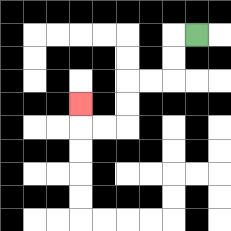{'start': '[8, 1]', 'end': '[3, 4]', 'path_directions': 'L,D,D,L,L,D,D,L,L,U', 'path_coordinates': '[[8, 1], [7, 1], [7, 2], [7, 3], [6, 3], [5, 3], [5, 4], [5, 5], [4, 5], [3, 5], [3, 4]]'}